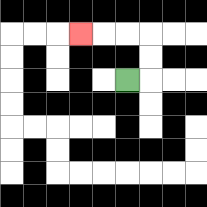{'start': '[5, 3]', 'end': '[3, 1]', 'path_directions': 'R,U,U,L,L,L', 'path_coordinates': '[[5, 3], [6, 3], [6, 2], [6, 1], [5, 1], [4, 1], [3, 1]]'}